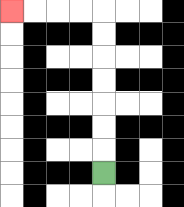{'start': '[4, 7]', 'end': '[0, 0]', 'path_directions': 'U,U,U,U,U,U,U,L,L,L,L', 'path_coordinates': '[[4, 7], [4, 6], [4, 5], [4, 4], [4, 3], [4, 2], [4, 1], [4, 0], [3, 0], [2, 0], [1, 0], [0, 0]]'}